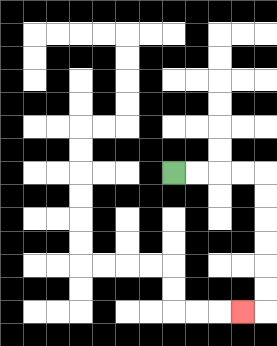{'start': '[7, 7]', 'end': '[10, 13]', 'path_directions': 'R,R,R,R,D,D,D,D,D,D,L', 'path_coordinates': '[[7, 7], [8, 7], [9, 7], [10, 7], [11, 7], [11, 8], [11, 9], [11, 10], [11, 11], [11, 12], [11, 13], [10, 13]]'}